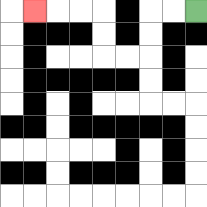{'start': '[8, 0]', 'end': '[1, 0]', 'path_directions': 'L,L,D,D,L,L,U,U,L,L,L', 'path_coordinates': '[[8, 0], [7, 0], [6, 0], [6, 1], [6, 2], [5, 2], [4, 2], [4, 1], [4, 0], [3, 0], [2, 0], [1, 0]]'}